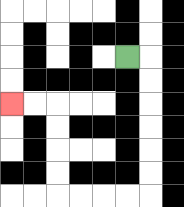{'start': '[5, 2]', 'end': '[0, 4]', 'path_directions': 'R,D,D,D,D,D,D,L,L,L,L,U,U,U,U,L,L', 'path_coordinates': '[[5, 2], [6, 2], [6, 3], [6, 4], [6, 5], [6, 6], [6, 7], [6, 8], [5, 8], [4, 8], [3, 8], [2, 8], [2, 7], [2, 6], [2, 5], [2, 4], [1, 4], [0, 4]]'}